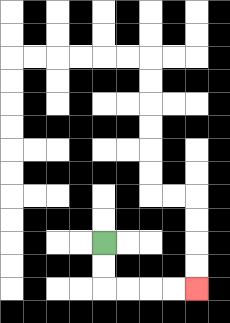{'start': '[4, 10]', 'end': '[8, 12]', 'path_directions': 'D,D,R,R,R,R', 'path_coordinates': '[[4, 10], [4, 11], [4, 12], [5, 12], [6, 12], [7, 12], [8, 12]]'}